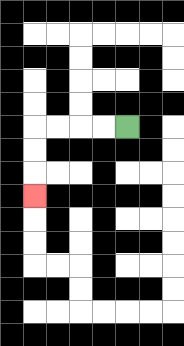{'start': '[5, 5]', 'end': '[1, 8]', 'path_directions': 'L,L,L,L,D,D,D', 'path_coordinates': '[[5, 5], [4, 5], [3, 5], [2, 5], [1, 5], [1, 6], [1, 7], [1, 8]]'}